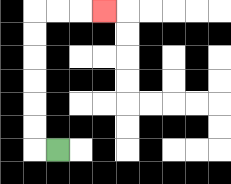{'start': '[2, 6]', 'end': '[4, 0]', 'path_directions': 'L,U,U,U,U,U,U,R,R,R', 'path_coordinates': '[[2, 6], [1, 6], [1, 5], [1, 4], [1, 3], [1, 2], [1, 1], [1, 0], [2, 0], [3, 0], [4, 0]]'}